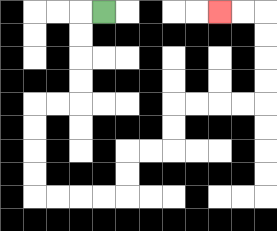{'start': '[4, 0]', 'end': '[9, 0]', 'path_directions': 'L,D,D,D,D,L,L,D,D,D,D,R,R,R,R,U,U,R,R,U,U,R,R,R,R,U,U,U,U,L,L', 'path_coordinates': '[[4, 0], [3, 0], [3, 1], [3, 2], [3, 3], [3, 4], [2, 4], [1, 4], [1, 5], [1, 6], [1, 7], [1, 8], [2, 8], [3, 8], [4, 8], [5, 8], [5, 7], [5, 6], [6, 6], [7, 6], [7, 5], [7, 4], [8, 4], [9, 4], [10, 4], [11, 4], [11, 3], [11, 2], [11, 1], [11, 0], [10, 0], [9, 0]]'}